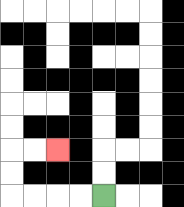{'start': '[4, 8]', 'end': '[2, 6]', 'path_directions': 'L,L,L,L,U,U,R,R', 'path_coordinates': '[[4, 8], [3, 8], [2, 8], [1, 8], [0, 8], [0, 7], [0, 6], [1, 6], [2, 6]]'}